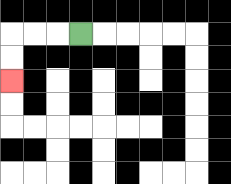{'start': '[3, 1]', 'end': '[0, 3]', 'path_directions': 'L,L,L,D,D', 'path_coordinates': '[[3, 1], [2, 1], [1, 1], [0, 1], [0, 2], [0, 3]]'}